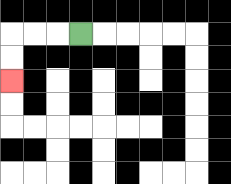{'start': '[3, 1]', 'end': '[0, 3]', 'path_directions': 'L,L,L,D,D', 'path_coordinates': '[[3, 1], [2, 1], [1, 1], [0, 1], [0, 2], [0, 3]]'}